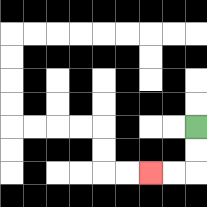{'start': '[8, 5]', 'end': '[6, 7]', 'path_directions': 'D,D,L,L', 'path_coordinates': '[[8, 5], [8, 6], [8, 7], [7, 7], [6, 7]]'}